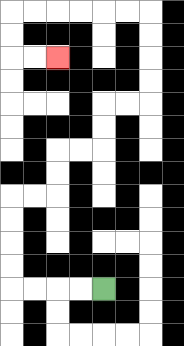{'start': '[4, 12]', 'end': '[2, 2]', 'path_directions': 'L,L,L,L,U,U,U,U,R,R,U,U,R,R,U,U,R,R,U,U,U,U,L,L,L,L,L,L,D,D,R,R', 'path_coordinates': '[[4, 12], [3, 12], [2, 12], [1, 12], [0, 12], [0, 11], [0, 10], [0, 9], [0, 8], [1, 8], [2, 8], [2, 7], [2, 6], [3, 6], [4, 6], [4, 5], [4, 4], [5, 4], [6, 4], [6, 3], [6, 2], [6, 1], [6, 0], [5, 0], [4, 0], [3, 0], [2, 0], [1, 0], [0, 0], [0, 1], [0, 2], [1, 2], [2, 2]]'}